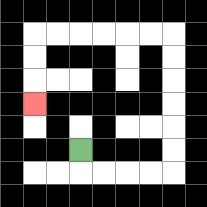{'start': '[3, 6]', 'end': '[1, 4]', 'path_directions': 'D,R,R,R,R,U,U,U,U,U,U,L,L,L,L,L,L,D,D,D', 'path_coordinates': '[[3, 6], [3, 7], [4, 7], [5, 7], [6, 7], [7, 7], [7, 6], [7, 5], [7, 4], [7, 3], [7, 2], [7, 1], [6, 1], [5, 1], [4, 1], [3, 1], [2, 1], [1, 1], [1, 2], [1, 3], [1, 4]]'}